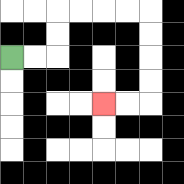{'start': '[0, 2]', 'end': '[4, 4]', 'path_directions': 'R,R,U,U,R,R,R,R,D,D,D,D,L,L', 'path_coordinates': '[[0, 2], [1, 2], [2, 2], [2, 1], [2, 0], [3, 0], [4, 0], [5, 0], [6, 0], [6, 1], [6, 2], [6, 3], [6, 4], [5, 4], [4, 4]]'}